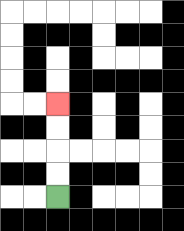{'start': '[2, 8]', 'end': '[2, 4]', 'path_directions': 'U,U,U,U', 'path_coordinates': '[[2, 8], [2, 7], [2, 6], [2, 5], [2, 4]]'}